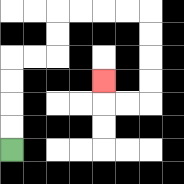{'start': '[0, 6]', 'end': '[4, 3]', 'path_directions': 'U,U,U,U,R,R,U,U,R,R,R,R,D,D,D,D,L,L,U', 'path_coordinates': '[[0, 6], [0, 5], [0, 4], [0, 3], [0, 2], [1, 2], [2, 2], [2, 1], [2, 0], [3, 0], [4, 0], [5, 0], [6, 0], [6, 1], [6, 2], [6, 3], [6, 4], [5, 4], [4, 4], [4, 3]]'}